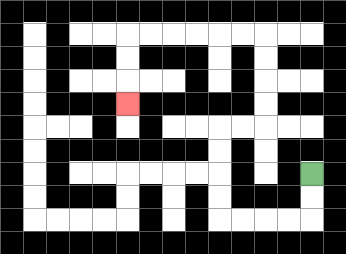{'start': '[13, 7]', 'end': '[5, 4]', 'path_directions': 'D,D,L,L,L,L,U,U,U,U,R,R,U,U,U,U,L,L,L,L,L,L,D,D,D', 'path_coordinates': '[[13, 7], [13, 8], [13, 9], [12, 9], [11, 9], [10, 9], [9, 9], [9, 8], [9, 7], [9, 6], [9, 5], [10, 5], [11, 5], [11, 4], [11, 3], [11, 2], [11, 1], [10, 1], [9, 1], [8, 1], [7, 1], [6, 1], [5, 1], [5, 2], [5, 3], [5, 4]]'}